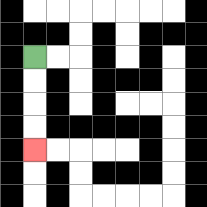{'start': '[1, 2]', 'end': '[1, 6]', 'path_directions': 'D,D,D,D', 'path_coordinates': '[[1, 2], [1, 3], [1, 4], [1, 5], [1, 6]]'}